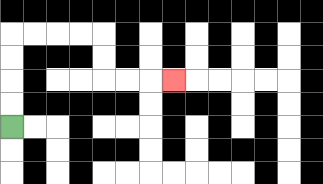{'start': '[0, 5]', 'end': '[7, 3]', 'path_directions': 'U,U,U,U,R,R,R,R,D,D,R,R,R', 'path_coordinates': '[[0, 5], [0, 4], [0, 3], [0, 2], [0, 1], [1, 1], [2, 1], [3, 1], [4, 1], [4, 2], [4, 3], [5, 3], [6, 3], [7, 3]]'}